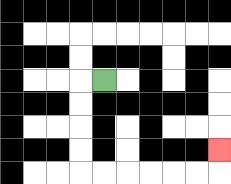{'start': '[4, 3]', 'end': '[9, 6]', 'path_directions': 'L,D,D,D,D,R,R,R,R,R,R,U', 'path_coordinates': '[[4, 3], [3, 3], [3, 4], [3, 5], [3, 6], [3, 7], [4, 7], [5, 7], [6, 7], [7, 7], [8, 7], [9, 7], [9, 6]]'}